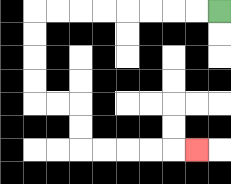{'start': '[9, 0]', 'end': '[8, 6]', 'path_directions': 'L,L,L,L,L,L,L,L,D,D,D,D,R,R,D,D,R,R,R,R,R', 'path_coordinates': '[[9, 0], [8, 0], [7, 0], [6, 0], [5, 0], [4, 0], [3, 0], [2, 0], [1, 0], [1, 1], [1, 2], [1, 3], [1, 4], [2, 4], [3, 4], [3, 5], [3, 6], [4, 6], [5, 6], [6, 6], [7, 6], [8, 6]]'}